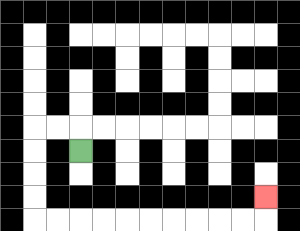{'start': '[3, 6]', 'end': '[11, 8]', 'path_directions': 'U,L,L,D,D,D,D,R,R,R,R,R,R,R,R,R,R,U', 'path_coordinates': '[[3, 6], [3, 5], [2, 5], [1, 5], [1, 6], [1, 7], [1, 8], [1, 9], [2, 9], [3, 9], [4, 9], [5, 9], [6, 9], [7, 9], [8, 9], [9, 9], [10, 9], [11, 9], [11, 8]]'}